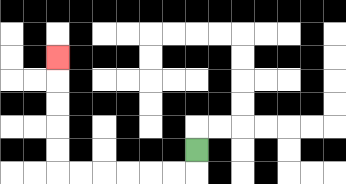{'start': '[8, 6]', 'end': '[2, 2]', 'path_directions': 'D,L,L,L,L,L,L,U,U,U,U,U', 'path_coordinates': '[[8, 6], [8, 7], [7, 7], [6, 7], [5, 7], [4, 7], [3, 7], [2, 7], [2, 6], [2, 5], [2, 4], [2, 3], [2, 2]]'}